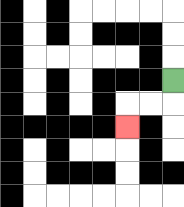{'start': '[7, 3]', 'end': '[5, 5]', 'path_directions': 'D,L,L,D', 'path_coordinates': '[[7, 3], [7, 4], [6, 4], [5, 4], [5, 5]]'}